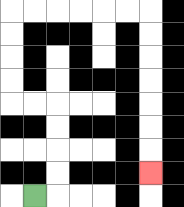{'start': '[1, 8]', 'end': '[6, 7]', 'path_directions': 'R,U,U,U,U,L,L,U,U,U,U,R,R,R,R,R,R,D,D,D,D,D,D,D', 'path_coordinates': '[[1, 8], [2, 8], [2, 7], [2, 6], [2, 5], [2, 4], [1, 4], [0, 4], [0, 3], [0, 2], [0, 1], [0, 0], [1, 0], [2, 0], [3, 0], [4, 0], [5, 0], [6, 0], [6, 1], [6, 2], [6, 3], [6, 4], [6, 5], [6, 6], [6, 7]]'}